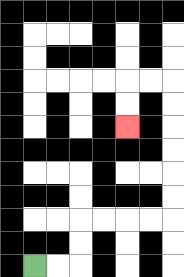{'start': '[1, 11]', 'end': '[5, 5]', 'path_directions': 'R,R,U,U,R,R,R,R,U,U,U,U,U,U,L,L,D,D', 'path_coordinates': '[[1, 11], [2, 11], [3, 11], [3, 10], [3, 9], [4, 9], [5, 9], [6, 9], [7, 9], [7, 8], [7, 7], [7, 6], [7, 5], [7, 4], [7, 3], [6, 3], [5, 3], [5, 4], [5, 5]]'}